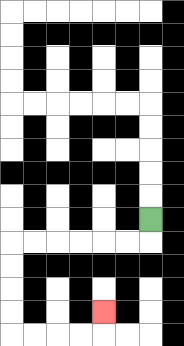{'start': '[6, 9]', 'end': '[4, 13]', 'path_directions': 'D,L,L,L,L,L,L,D,D,D,D,R,R,R,R,U', 'path_coordinates': '[[6, 9], [6, 10], [5, 10], [4, 10], [3, 10], [2, 10], [1, 10], [0, 10], [0, 11], [0, 12], [0, 13], [0, 14], [1, 14], [2, 14], [3, 14], [4, 14], [4, 13]]'}